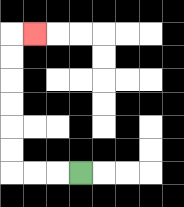{'start': '[3, 7]', 'end': '[1, 1]', 'path_directions': 'L,L,L,U,U,U,U,U,U,R', 'path_coordinates': '[[3, 7], [2, 7], [1, 7], [0, 7], [0, 6], [0, 5], [0, 4], [0, 3], [0, 2], [0, 1], [1, 1]]'}